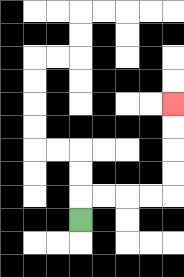{'start': '[3, 9]', 'end': '[7, 4]', 'path_directions': 'U,R,R,R,R,U,U,U,U', 'path_coordinates': '[[3, 9], [3, 8], [4, 8], [5, 8], [6, 8], [7, 8], [7, 7], [7, 6], [7, 5], [7, 4]]'}